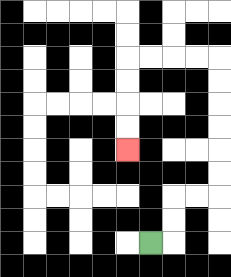{'start': '[6, 10]', 'end': '[5, 6]', 'path_directions': 'R,U,U,R,R,U,U,U,U,U,U,L,L,L,L,D,D,D,D', 'path_coordinates': '[[6, 10], [7, 10], [7, 9], [7, 8], [8, 8], [9, 8], [9, 7], [9, 6], [9, 5], [9, 4], [9, 3], [9, 2], [8, 2], [7, 2], [6, 2], [5, 2], [5, 3], [5, 4], [5, 5], [5, 6]]'}